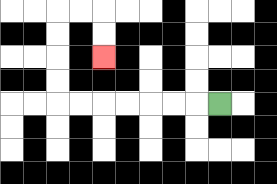{'start': '[9, 4]', 'end': '[4, 2]', 'path_directions': 'L,L,L,L,L,L,L,U,U,U,U,R,R,D,D', 'path_coordinates': '[[9, 4], [8, 4], [7, 4], [6, 4], [5, 4], [4, 4], [3, 4], [2, 4], [2, 3], [2, 2], [2, 1], [2, 0], [3, 0], [4, 0], [4, 1], [4, 2]]'}